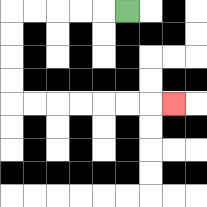{'start': '[5, 0]', 'end': '[7, 4]', 'path_directions': 'L,L,L,L,L,D,D,D,D,R,R,R,R,R,R,R', 'path_coordinates': '[[5, 0], [4, 0], [3, 0], [2, 0], [1, 0], [0, 0], [0, 1], [0, 2], [0, 3], [0, 4], [1, 4], [2, 4], [3, 4], [4, 4], [5, 4], [6, 4], [7, 4]]'}